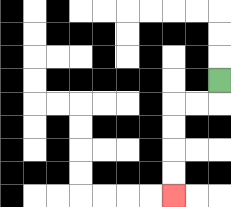{'start': '[9, 3]', 'end': '[7, 8]', 'path_directions': 'D,L,L,D,D,D,D', 'path_coordinates': '[[9, 3], [9, 4], [8, 4], [7, 4], [7, 5], [7, 6], [7, 7], [7, 8]]'}